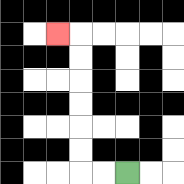{'start': '[5, 7]', 'end': '[2, 1]', 'path_directions': 'L,L,U,U,U,U,U,U,L', 'path_coordinates': '[[5, 7], [4, 7], [3, 7], [3, 6], [3, 5], [3, 4], [3, 3], [3, 2], [3, 1], [2, 1]]'}